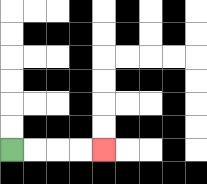{'start': '[0, 6]', 'end': '[4, 6]', 'path_directions': 'R,R,R,R', 'path_coordinates': '[[0, 6], [1, 6], [2, 6], [3, 6], [4, 6]]'}